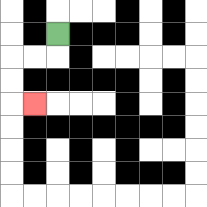{'start': '[2, 1]', 'end': '[1, 4]', 'path_directions': 'D,L,L,D,D,R', 'path_coordinates': '[[2, 1], [2, 2], [1, 2], [0, 2], [0, 3], [0, 4], [1, 4]]'}